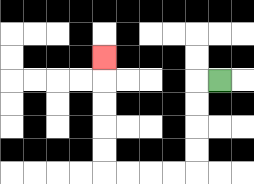{'start': '[9, 3]', 'end': '[4, 2]', 'path_directions': 'L,D,D,D,D,L,L,L,L,U,U,U,U,U', 'path_coordinates': '[[9, 3], [8, 3], [8, 4], [8, 5], [8, 6], [8, 7], [7, 7], [6, 7], [5, 7], [4, 7], [4, 6], [4, 5], [4, 4], [4, 3], [4, 2]]'}